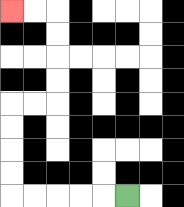{'start': '[5, 8]', 'end': '[0, 0]', 'path_directions': 'L,L,L,L,L,U,U,U,U,R,R,U,U,U,U,L,L', 'path_coordinates': '[[5, 8], [4, 8], [3, 8], [2, 8], [1, 8], [0, 8], [0, 7], [0, 6], [0, 5], [0, 4], [1, 4], [2, 4], [2, 3], [2, 2], [2, 1], [2, 0], [1, 0], [0, 0]]'}